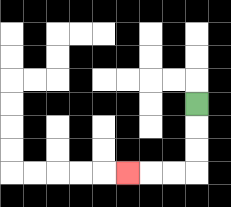{'start': '[8, 4]', 'end': '[5, 7]', 'path_directions': 'D,D,D,L,L,L', 'path_coordinates': '[[8, 4], [8, 5], [8, 6], [8, 7], [7, 7], [6, 7], [5, 7]]'}